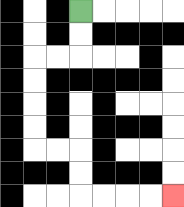{'start': '[3, 0]', 'end': '[7, 8]', 'path_directions': 'D,D,L,L,D,D,D,D,R,R,D,D,R,R,R,R', 'path_coordinates': '[[3, 0], [3, 1], [3, 2], [2, 2], [1, 2], [1, 3], [1, 4], [1, 5], [1, 6], [2, 6], [3, 6], [3, 7], [3, 8], [4, 8], [5, 8], [6, 8], [7, 8]]'}